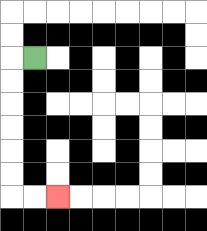{'start': '[1, 2]', 'end': '[2, 8]', 'path_directions': 'L,D,D,D,D,D,D,R,R', 'path_coordinates': '[[1, 2], [0, 2], [0, 3], [0, 4], [0, 5], [0, 6], [0, 7], [0, 8], [1, 8], [2, 8]]'}